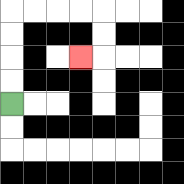{'start': '[0, 4]', 'end': '[3, 2]', 'path_directions': 'U,U,U,U,R,R,R,R,D,D,L', 'path_coordinates': '[[0, 4], [0, 3], [0, 2], [0, 1], [0, 0], [1, 0], [2, 0], [3, 0], [4, 0], [4, 1], [4, 2], [3, 2]]'}